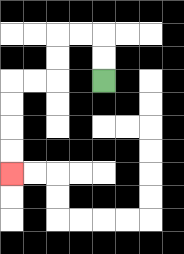{'start': '[4, 3]', 'end': '[0, 7]', 'path_directions': 'U,U,L,L,D,D,L,L,D,D,D,D', 'path_coordinates': '[[4, 3], [4, 2], [4, 1], [3, 1], [2, 1], [2, 2], [2, 3], [1, 3], [0, 3], [0, 4], [0, 5], [0, 6], [0, 7]]'}